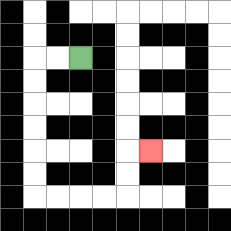{'start': '[3, 2]', 'end': '[6, 6]', 'path_directions': 'L,L,D,D,D,D,D,D,R,R,R,R,U,U,R', 'path_coordinates': '[[3, 2], [2, 2], [1, 2], [1, 3], [1, 4], [1, 5], [1, 6], [1, 7], [1, 8], [2, 8], [3, 8], [4, 8], [5, 8], [5, 7], [5, 6], [6, 6]]'}